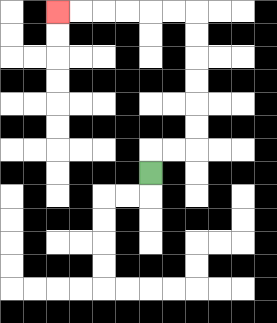{'start': '[6, 7]', 'end': '[2, 0]', 'path_directions': 'U,R,R,U,U,U,U,U,U,L,L,L,L,L,L', 'path_coordinates': '[[6, 7], [6, 6], [7, 6], [8, 6], [8, 5], [8, 4], [8, 3], [8, 2], [8, 1], [8, 0], [7, 0], [6, 0], [5, 0], [4, 0], [3, 0], [2, 0]]'}